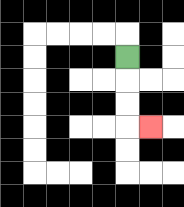{'start': '[5, 2]', 'end': '[6, 5]', 'path_directions': 'D,D,D,R', 'path_coordinates': '[[5, 2], [5, 3], [5, 4], [5, 5], [6, 5]]'}